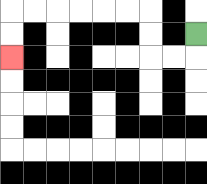{'start': '[8, 1]', 'end': '[0, 2]', 'path_directions': 'D,L,L,U,U,L,L,L,L,L,L,D,D', 'path_coordinates': '[[8, 1], [8, 2], [7, 2], [6, 2], [6, 1], [6, 0], [5, 0], [4, 0], [3, 0], [2, 0], [1, 0], [0, 0], [0, 1], [0, 2]]'}